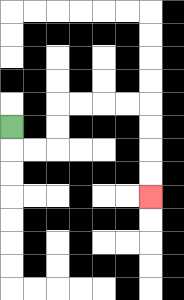{'start': '[0, 5]', 'end': '[6, 8]', 'path_directions': 'D,R,R,U,U,R,R,R,R,D,D,D,D', 'path_coordinates': '[[0, 5], [0, 6], [1, 6], [2, 6], [2, 5], [2, 4], [3, 4], [4, 4], [5, 4], [6, 4], [6, 5], [6, 6], [6, 7], [6, 8]]'}